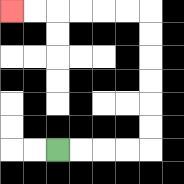{'start': '[2, 6]', 'end': '[0, 0]', 'path_directions': 'R,R,R,R,U,U,U,U,U,U,L,L,L,L,L,L', 'path_coordinates': '[[2, 6], [3, 6], [4, 6], [5, 6], [6, 6], [6, 5], [6, 4], [6, 3], [6, 2], [6, 1], [6, 0], [5, 0], [4, 0], [3, 0], [2, 0], [1, 0], [0, 0]]'}